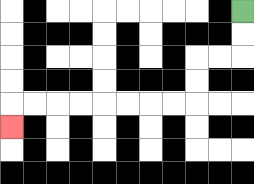{'start': '[10, 0]', 'end': '[0, 5]', 'path_directions': 'D,D,L,L,D,D,L,L,L,L,L,L,L,L,D', 'path_coordinates': '[[10, 0], [10, 1], [10, 2], [9, 2], [8, 2], [8, 3], [8, 4], [7, 4], [6, 4], [5, 4], [4, 4], [3, 4], [2, 4], [1, 4], [0, 4], [0, 5]]'}